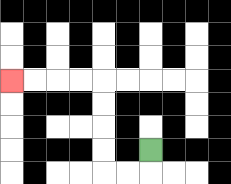{'start': '[6, 6]', 'end': '[0, 3]', 'path_directions': 'D,L,L,U,U,U,U,L,L,L,L', 'path_coordinates': '[[6, 6], [6, 7], [5, 7], [4, 7], [4, 6], [4, 5], [4, 4], [4, 3], [3, 3], [2, 3], [1, 3], [0, 3]]'}